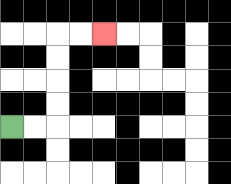{'start': '[0, 5]', 'end': '[4, 1]', 'path_directions': 'R,R,U,U,U,U,R,R', 'path_coordinates': '[[0, 5], [1, 5], [2, 5], [2, 4], [2, 3], [2, 2], [2, 1], [3, 1], [4, 1]]'}